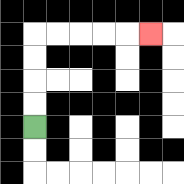{'start': '[1, 5]', 'end': '[6, 1]', 'path_directions': 'U,U,U,U,R,R,R,R,R', 'path_coordinates': '[[1, 5], [1, 4], [1, 3], [1, 2], [1, 1], [2, 1], [3, 1], [4, 1], [5, 1], [6, 1]]'}